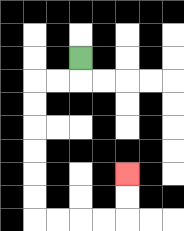{'start': '[3, 2]', 'end': '[5, 7]', 'path_directions': 'D,L,L,D,D,D,D,D,D,R,R,R,R,U,U', 'path_coordinates': '[[3, 2], [3, 3], [2, 3], [1, 3], [1, 4], [1, 5], [1, 6], [1, 7], [1, 8], [1, 9], [2, 9], [3, 9], [4, 9], [5, 9], [5, 8], [5, 7]]'}